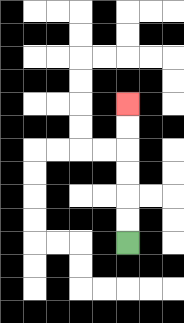{'start': '[5, 10]', 'end': '[5, 4]', 'path_directions': 'U,U,U,U,U,U', 'path_coordinates': '[[5, 10], [5, 9], [5, 8], [5, 7], [5, 6], [5, 5], [5, 4]]'}